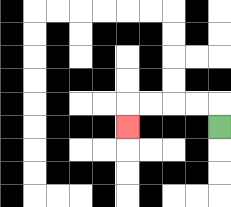{'start': '[9, 5]', 'end': '[5, 5]', 'path_directions': 'U,L,L,L,L,D', 'path_coordinates': '[[9, 5], [9, 4], [8, 4], [7, 4], [6, 4], [5, 4], [5, 5]]'}